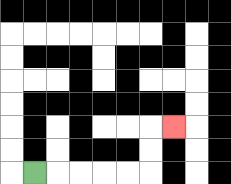{'start': '[1, 7]', 'end': '[7, 5]', 'path_directions': 'R,R,R,R,R,U,U,R', 'path_coordinates': '[[1, 7], [2, 7], [3, 7], [4, 7], [5, 7], [6, 7], [6, 6], [6, 5], [7, 5]]'}